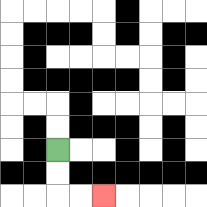{'start': '[2, 6]', 'end': '[4, 8]', 'path_directions': 'D,D,R,R', 'path_coordinates': '[[2, 6], [2, 7], [2, 8], [3, 8], [4, 8]]'}